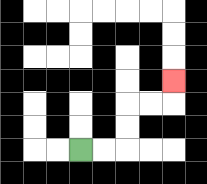{'start': '[3, 6]', 'end': '[7, 3]', 'path_directions': 'R,R,U,U,R,R,U', 'path_coordinates': '[[3, 6], [4, 6], [5, 6], [5, 5], [5, 4], [6, 4], [7, 4], [7, 3]]'}